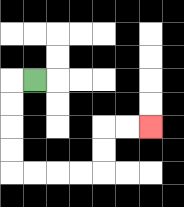{'start': '[1, 3]', 'end': '[6, 5]', 'path_directions': 'L,D,D,D,D,R,R,R,R,U,U,R,R', 'path_coordinates': '[[1, 3], [0, 3], [0, 4], [0, 5], [0, 6], [0, 7], [1, 7], [2, 7], [3, 7], [4, 7], [4, 6], [4, 5], [5, 5], [6, 5]]'}